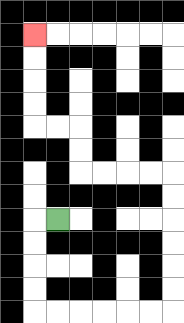{'start': '[2, 9]', 'end': '[1, 1]', 'path_directions': 'L,D,D,D,D,R,R,R,R,R,R,U,U,U,U,U,U,L,L,L,L,U,U,L,L,U,U,U,U', 'path_coordinates': '[[2, 9], [1, 9], [1, 10], [1, 11], [1, 12], [1, 13], [2, 13], [3, 13], [4, 13], [5, 13], [6, 13], [7, 13], [7, 12], [7, 11], [7, 10], [7, 9], [7, 8], [7, 7], [6, 7], [5, 7], [4, 7], [3, 7], [3, 6], [3, 5], [2, 5], [1, 5], [1, 4], [1, 3], [1, 2], [1, 1]]'}